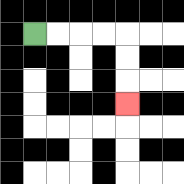{'start': '[1, 1]', 'end': '[5, 4]', 'path_directions': 'R,R,R,R,D,D,D', 'path_coordinates': '[[1, 1], [2, 1], [3, 1], [4, 1], [5, 1], [5, 2], [5, 3], [5, 4]]'}